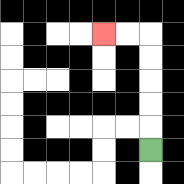{'start': '[6, 6]', 'end': '[4, 1]', 'path_directions': 'U,U,U,U,U,L,L', 'path_coordinates': '[[6, 6], [6, 5], [6, 4], [6, 3], [6, 2], [6, 1], [5, 1], [4, 1]]'}